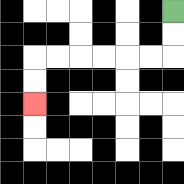{'start': '[7, 0]', 'end': '[1, 4]', 'path_directions': 'D,D,L,L,L,L,L,L,D,D', 'path_coordinates': '[[7, 0], [7, 1], [7, 2], [6, 2], [5, 2], [4, 2], [3, 2], [2, 2], [1, 2], [1, 3], [1, 4]]'}